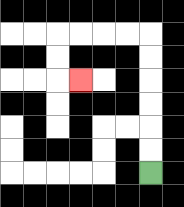{'start': '[6, 7]', 'end': '[3, 3]', 'path_directions': 'U,U,U,U,U,U,L,L,L,L,D,D,R', 'path_coordinates': '[[6, 7], [6, 6], [6, 5], [6, 4], [6, 3], [6, 2], [6, 1], [5, 1], [4, 1], [3, 1], [2, 1], [2, 2], [2, 3], [3, 3]]'}